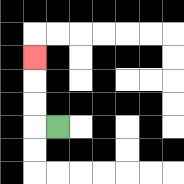{'start': '[2, 5]', 'end': '[1, 2]', 'path_directions': 'L,U,U,U', 'path_coordinates': '[[2, 5], [1, 5], [1, 4], [1, 3], [1, 2]]'}